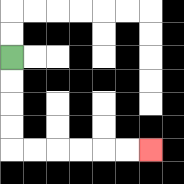{'start': '[0, 2]', 'end': '[6, 6]', 'path_directions': 'D,D,D,D,R,R,R,R,R,R', 'path_coordinates': '[[0, 2], [0, 3], [0, 4], [0, 5], [0, 6], [1, 6], [2, 6], [3, 6], [4, 6], [5, 6], [6, 6]]'}